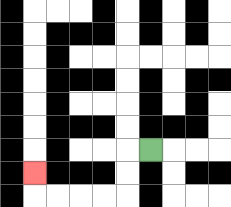{'start': '[6, 6]', 'end': '[1, 7]', 'path_directions': 'L,D,D,L,L,L,L,U', 'path_coordinates': '[[6, 6], [5, 6], [5, 7], [5, 8], [4, 8], [3, 8], [2, 8], [1, 8], [1, 7]]'}